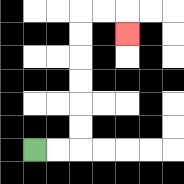{'start': '[1, 6]', 'end': '[5, 1]', 'path_directions': 'R,R,U,U,U,U,U,U,R,R,D', 'path_coordinates': '[[1, 6], [2, 6], [3, 6], [3, 5], [3, 4], [3, 3], [3, 2], [3, 1], [3, 0], [4, 0], [5, 0], [5, 1]]'}